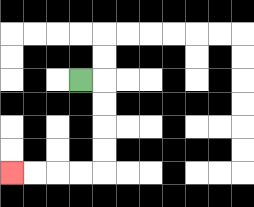{'start': '[3, 3]', 'end': '[0, 7]', 'path_directions': 'R,D,D,D,D,L,L,L,L', 'path_coordinates': '[[3, 3], [4, 3], [4, 4], [4, 5], [4, 6], [4, 7], [3, 7], [2, 7], [1, 7], [0, 7]]'}